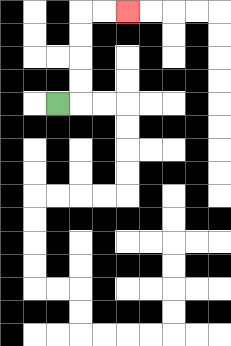{'start': '[2, 4]', 'end': '[5, 0]', 'path_directions': 'R,U,U,U,U,R,R', 'path_coordinates': '[[2, 4], [3, 4], [3, 3], [3, 2], [3, 1], [3, 0], [4, 0], [5, 0]]'}